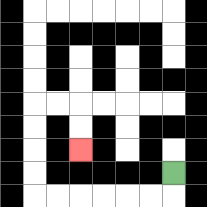{'start': '[7, 7]', 'end': '[3, 6]', 'path_directions': 'D,L,L,L,L,L,L,U,U,U,U,R,R,D,D', 'path_coordinates': '[[7, 7], [7, 8], [6, 8], [5, 8], [4, 8], [3, 8], [2, 8], [1, 8], [1, 7], [1, 6], [1, 5], [1, 4], [2, 4], [3, 4], [3, 5], [3, 6]]'}